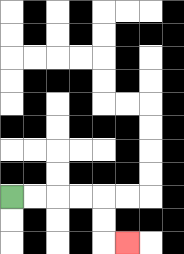{'start': '[0, 8]', 'end': '[5, 10]', 'path_directions': 'R,R,R,R,D,D,R', 'path_coordinates': '[[0, 8], [1, 8], [2, 8], [3, 8], [4, 8], [4, 9], [4, 10], [5, 10]]'}